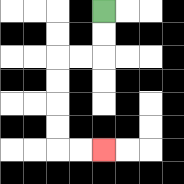{'start': '[4, 0]', 'end': '[4, 6]', 'path_directions': 'D,D,L,L,D,D,D,D,R,R', 'path_coordinates': '[[4, 0], [4, 1], [4, 2], [3, 2], [2, 2], [2, 3], [2, 4], [2, 5], [2, 6], [3, 6], [4, 6]]'}